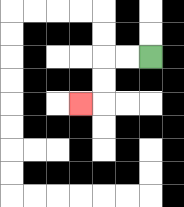{'start': '[6, 2]', 'end': '[3, 4]', 'path_directions': 'L,L,D,D,L', 'path_coordinates': '[[6, 2], [5, 2], [4, 2], [4, 3], [4, 4], [3, 4]]'}